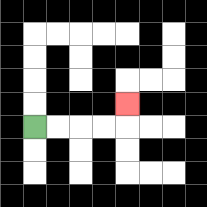{'start': '[1, 5]', 'end': '[5, 4]', 'path_directions': 'R,R,R,R,U', 'path_coordinates': '[[1, 5], [2, 5], [3, 5], [4, 5], [5, 5], [5, 4]]'}